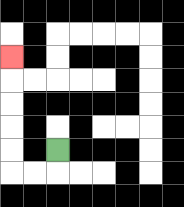{'start': '[2, 6]', 'end': '[0, 2]', 'path_directions': 'D,L,L,U,U,U,U,U', 'path_coordinates': '[[2, 6], [2, 7], [1, 7], [0, 7], [0, 6], [0, 5], [0, 4], [0, 3], [0, 2]]'}